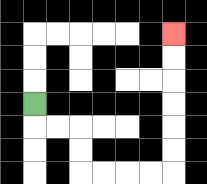{'start': '[1, 4]', 'end': '[7, 1]', 'path_directions': 'D,R,R,D,D,R,R,R,R,U,U,U,U,U,U', 'path_coordinates': '[[1, 4], [1, 5], [2, 5], [3, 5], [3, 6], [3, 7], [4, 7], [5, 7], [6, 7], [7, 7], [7, 6], [7, 5], [7, 4], [7, 3], [7, 2], [7, 1]]'}